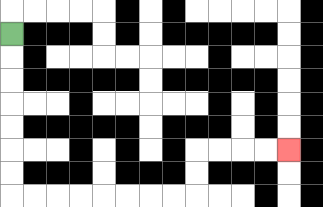{'start': '[0, 1]', 'end': '[12, 6]', 'path_directions': 'D,D,D,D,D,D,D,R,R,R,R,R,R,R,R,U,U,R,R,R,R', 'path_coordinates': '[[0, 1], [0, 2], [0, 3], [0, 4], [0, 5], [0, 6], [0, 7], [0, 8], [1, 8], [2, 8], [3, 8], [4, 8], [5, 8], [6, 8], [7, 8], [8, 8], [8, 7], [8, 6], [9, 6], [10, 6], [11, 6], [12, 6]]'}